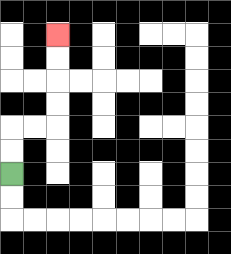{'start': '[0, 7]', 'end': '[2, 1]', 'path_directions': 'U,U,R,R,U,U,U,U', 'path_coordinates': '[[0, 7], [0, 6], [0, 5], [1, 5], [2, 5], [2, 4], [2, 3], [2, 2], [2, 1]]'}